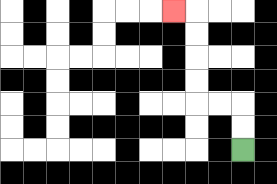{'start': '[10, 6]', 'end': '[7, 0]', 'path_directions': 'U,U,L,L,U,U,U,U,L', 'path_coordinates': '[[10, 6], [10, 5], [10, 4], [9, 4], [8, 4], [8, 3], [8, 2], [8, 1], [8, 0], [7, 0]]'}